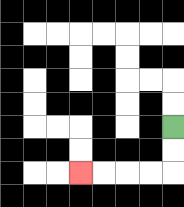{'start': '[7, 5]', 'end': '[3, 7]', 'path_directions': 'D,D,L,L,L,L', 'path_coordinates': '[[7, 5], [7, 6], [7, 7], [6, 7], [5, 7], [4, 7], [3, 7]]'}